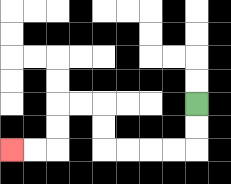{'start': '[8, 4]', 'end': '[0, 6]', 'path_directions': 'D,D,L,L,L,L,U,U,L,L,D,D,L,L', 'path_coordinates': '[[8, 4], [8, 5], [8, 6], [7, 6], [6, 6], [5, 6], [4, 6], [4, 5], [4, 4], [3, 4], [2, 4], [2, 5], [2, 6], [1, 6], [0, 6]]'}